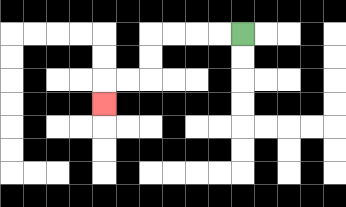{'start': '[10, 1]', 'end': '[4, 4]', 'path_directions': 'L,L,L,L,D,D,L,L,D', 'path_coordinates': '[[10, 1], [9, 1], [8, 1], [7, 1], [6, 1], [6, 2], [6, 3], [5, 3], [4, 3], [4, 4]]'}